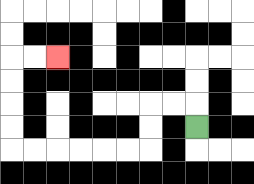{'start': '[8, 5]', 'end': '[2, 2]', 'path_directions': 'U,L,L,D,D,L,L,L,L,L,L,U,U,U,U,R,R', 'path_coordinates': '[[8, 5], [8, 4], [7, 4], [6, 4], [6, 5], [6, 6], [5, 6], [4, 6], [3, 6], [2, 6], [1, 6], [0, 6], [0, 5], [0, 4], [0, 3], [0, 2], [1, 2], [2, 2]]'}